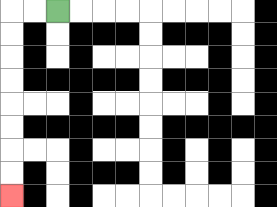{'start': '[2, 0]', 'end': '[0, 8]', 'path_directions': 'L,L,D,D,D,D,D,D,D,D', 'path_coordinates': '[[2, 0], [1, 0], [0, 0], [0, 1], [0, 2], [0, 3], [0, 4], [0, 5], [0, 6], [0, 7], [0, 8]]'}